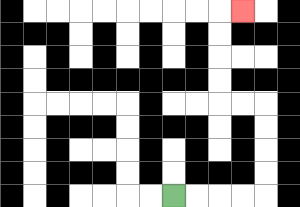{'start': '[7, 8]', 'end': '[10, 0]', 'path_directions': 'R,R,R,R,U,U,U,U,L,L,U,U,U,U,R', 'path_coordinates': '[[7, 8], [8, 8], [9, 8], [10, 8], [11, 8], [11, 7], [11, 6], [11, 5], [11, 4], [10, 4], [9, 4], [9, 3], [9, 2], [9, 1], [9, 0], [10, 0]]'}